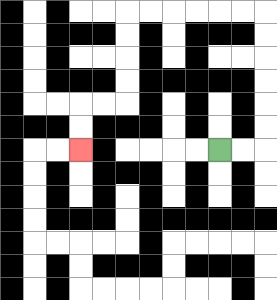{'start': '[9, 6]', 'end': '[3, 6]', 'path_directions': 'R,R,U,U,U,U,U,U,L,L,L,L,L,L,D,D,D,D,L,L,D,D', 'path_coordinates': '[[9, 6], [10, 6], [11, 6], [11, 5], [11, 4], [11, 3], [11, 2], [11, 1], [11, 0], [10, 0], [9, 0], [8, 0], [7, 0], [6, 0], [5, 0], [5, 1], [5, 2], [5, 3], [5, 4], [4, 4], [3, 4], [3, 5], [3, 6]]'}